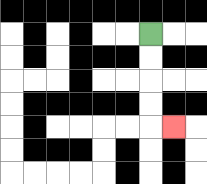{'start': '[6, 1]', 'end': '[7, 5]', 'path_directions': 'D,D,D,D,R', 'path_coordinates': '[[6, 1], [6, 2], [6, 3], [6, 4], [6, 5], [7, 5]]'}